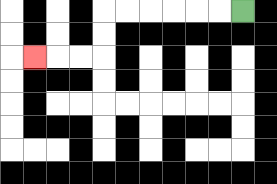{'start': '[10, 0]', 'end': '[1, 2]', 'path_directions': 'L,L,L,L,L,L,D,D,L,L,L', 'path_coordinates': '[[10, 0], [9, 0], [8, 0], [7, 0], [6, 0], [5, 0], [4, 0], [4, 1], [4, 2], [3, 2], [2, 2], [1, 2]]'}